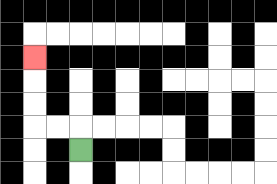{'start': '[3, 6]', 'end': '[1, 2]', 'path_directions': 'U,L,L,U,U,U', 'path_coordinates': '[[3, 6], [3, 5], [2, 5], [1, 5], [1, 4], [1, 3], [1, 2]]'}